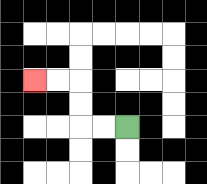{'start': '[5, 5]', 'end': '[1, 3]', 'path_directions': 'L,L,U,U,L,L', 'path_coordinates': '[[5, 5], [4, 5], [3, 5], [3, 4], [3, 3], [2, 3], [1, 3]]'}